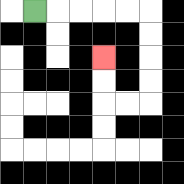{'start': '[1, 0]', 'end': '[4, 2]', 'path_directions': 'R,R,R,R,R,D,D,D,D,L,L,U,U', 'path_coordinates': '[[1, 0], [2, 0], [3, 0], [4, 0], [5, 0], [6, 0], [6, 1], [6, 2], [6, 3], [6, 4], [5, 4], [4, 4], [4, 3], [4, 2]]'}